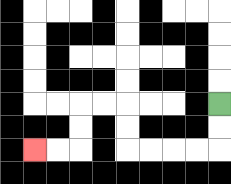{'start': '[9, 4]', 'end': '[1, 6]', 'path_directions': 'D,D,L,L,L,L,U,U,L,L,D,D,L,L', 'path_coordinates': '[[9, 4], [9, 5], [9, 6], [8, 6], [7, 6], [6, 6], [5, 6], [5, 5], [5, 4], [4, 4], [3, 4], [3, 5], [3, 6], [2, 6], [1, 6]]'}